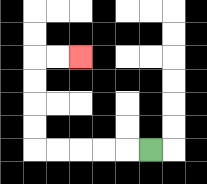{'start': '[6, 6]', 'end': '[3, 2]', 'path_directions': 'L,L,L,L,L,U,U,U,U,R,R', 'path_coordinates': '[[6, 6], [5, 6], [4, 6], [3, 6], [2, 6], [1, 6], [1, 5], [1, 4], [1, 3], [1, 2], [2, 2], [3, 2]]'}